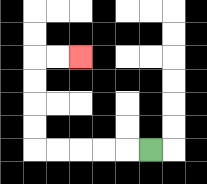{'start': '[6, 6]', 'end': '[3, 2]', 'path_directions': 'L,L,L,L,L,U,U,U,U,R,R', 'path_coordinates': '[[6, 6], [5, 6], [4, 6], [3, 6], [2, 6], [1, 6], [1, 5], [1, 4], [1, 3], [1, 2], [2, 2], [3, 2]]'}